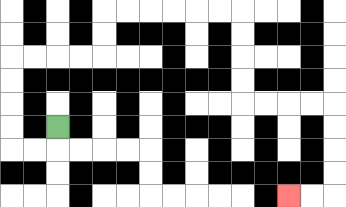{'start': '[2, 5]', 'end': '[12, 8]', 'path_directions': 'D,L,L,U,U,U,U,R,R,R,R,U,U,R,R,R,R,R,R,D,D,D,D,R,R,R,R,D,D,D,D,L,L', 'path_coordinates': '[[2, 5], [2, 6], [1, 6], [0, 6], [0, 5], [0, 4], [0, 3], [0, 2], [1, 2], [2, 2], [3, 2], [4, 2], [4, 1], [4, 0], [5, 0], [6, 0], [7, 0], [8, 0], [9, 0], [10, 0], [10, 1], [10, 2], [10, 3], [10, 4], [11, 4], [12, 4], [13, 4], [14, 4], [14, 5], [14, 6], [14, 7], [14, 8], [13, 8], [12, 8]]'}